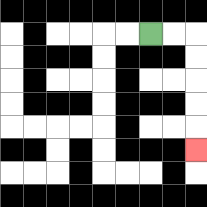{'start': '[6, 1]', 'end': '[8, 6]', 'path_directions': 'R,R,D,D,D,D,D', 'path_coordinates': '[[6, 1], [7, 1], [8, 1], [8, 2], [8, 3], [8, 4], [8, 5], [8, 6]]'}